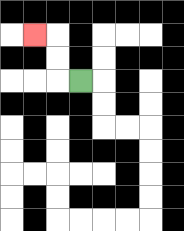{'start': '[3, 3]', 'end': '[1, 1]', 'path_directions': 'L,U,U,L', 'path_coordinates': '[[3, 3], [2, 3], [2, 2], [2, 1], [1, 1]]'}